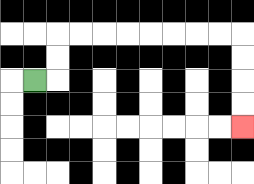{'start': '[1, 3]', 'end': '[10, 5]', 'path_directions': 'R,U,U,R,R,R,R,R,R,R,R,D,D,D,D', 'path_coordinates': '[[1, 3], [2, 3], [2, 2], [2, 1], [3, 1], [4, 1], [5, 1], [6, 1], [7, 1], [8, 1], [9, 1], [10, 1], [10, 2], [10, 3], [10, 4], [10, 5]]'}